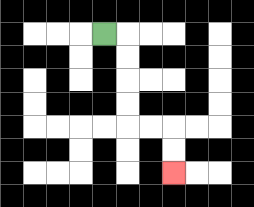{'start': '[4, 1]', 'end': '[7, 7]', 'path_directions': 'R,D,D,D,D,R,R,D,D', 'path_coordinates': '[[4, 1], [5, 1], [5, 2], [5, 3], [5, 4], [5, 5], [6, 5], [7, 5], [7, 6], [7, 7]]'}